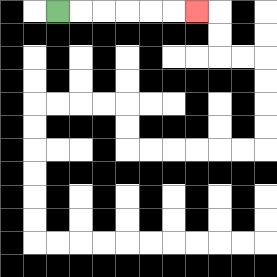{'start': '[2, 0]', 'end': '[8, 0]', 'path_directions': 'R,R,R,R,R,R', 'path_coordinates': '[[2, 0], [3, 0], [4, 0], [5, 0], [6, 0], [7, 0], [8, 0]]'}